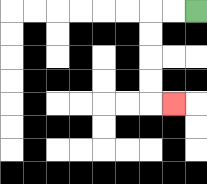{'start': '[8, 0]', 'end': '[7, 4]', 'path_directions': 'L,L,D,D,D,D,R', 'path_coordinates': '[[8, 0], [7, 0], [6, 0], [6, 1], [6, 2], [6, 3], [6, 4], [7, 4]]'}